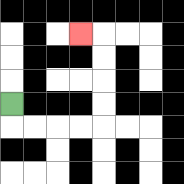{'start': '[0, 4]', 'end': '[3, 1]', 'path_directions': 'D,R,R,R,R,U,U,U,U,L', 'path_coordinates': '[[0, 4], [0, 5], [1, 5], [2, 5], [3, 5], [4, 5], [4, 4], [4, 3], [4, 2], [4, 1], [3, 1]]'}